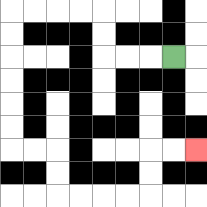{'start': '[7, 2]', 'end': '[8, 6]', 'path_directions': 'L,L,L,U,U,L,L,L,L,D,D,D,D,D,D,R,R,D,D,R,R,R,R,U,U,R,R', 'path_coordinates': '[[7, 2], [6, 2], [5, 2], [4, 2], [4, 1], [4, 0], [3, 0], [2, 0], [1, 0], [0, 0], [0, 1], [0, 2], [0, 3], [0, 4], [0, 5], [0, 6], [1, 6], [2, 6], [2, 7], [2, 8], [3, 8], [4, 8], [5, 8], [6, 8], [6, 7], [6, 6], [7, 6], [8, 6]]'}